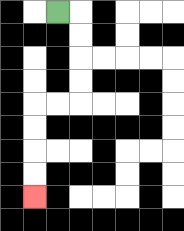{'start': '[2, 0]', 'end': '[1, 8]', 'path_directions': 'R,D,D,D,D,L,L,D,D,D,D', 'path_coordinates': '[[2, 0], [3, 0], [3, 1], [3, 2], [3, 3], [3, 4], [2, 4], [1, 4], [1, 5], [1, 6], [1, 7], [1, 8]]'}